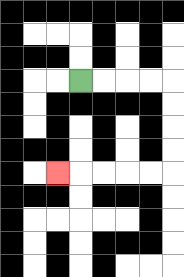{'start': '[3, 3]', 'end': '[2, 7]', 'path_directions': 'R,R,R,R,D,D,D,D,L,L,L,L,L', 'path_coordinates': '[[3, 3], [4, 3], [5, 3], [6, 3], [7, 3], [7, 4], [7, 5], [7, 6], [7, 7], [6, 7], [5, 7], [4, 7], [3, 7], [2, 7]]'}